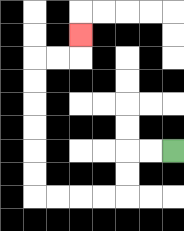{'start': '[7, 6]', 'end': '[3, 1]', 'path_directions': 'L,L,D,D,L,L,L,L,U,U,U,U,U,U,R,R,U', 'path_coordinates': '[[7, 6], [6, 6], [5, 6], [5, 7], [5, 8], [4, 8], [3, 8], [2, 8], [1, 8], [1, 7], [1, 6], [1, 5], [1, 4], [1, 3], [1, 2], [2, 2], [3, 2], [3, 1]]'}